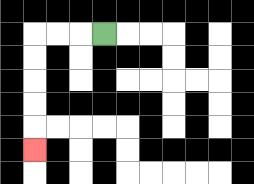{'start': '[4, 1]', 'end': '[1, 6]', 'path_directions': 'L,L,L,D,D,D,D,D', 'path_coordinates': '[[4, 1], [3, 1], [2, 1], [1, 1], [1, 2], [1, 3], [1, 4], [1, 5], [1, 6]]'}